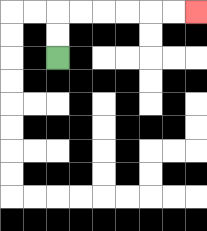{'start': '[2, 2]', 'end': '[8, 0]', 'path_directions': 'U,U,R,R,R,R,R,R', 'path_coordinates': '[[2, 2], [2, 1], [2, 0], [3, 0], [4, 0], [5, 0], [6, 0], [7, 0], [8, 0]]'}